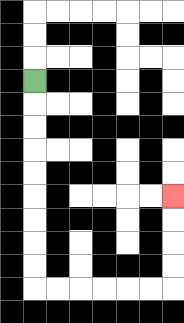{'start': '[1, 3]', 'end': '[7, 8]', 'path_directions': 'D,D,D,D,D,D,D,D,D,R,R,R,R,R,R,U,U,U,U', 'path_coordinates': '[[1, 3], [1, 4], [1, 5], [1, 6], [1, 7], [1, 8], [1, 9], [1, 10], [1, 11], [1, 12], [2, 12], [3, 12], [4, 12], [5, 12], [6, 12], [7, 12], [7, 11], [7, 10], [7, 9], [7, 8]]'}